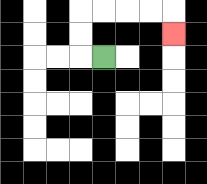{'start': '[4, 2]', 'end': '[7, 1]', 'path_directions': 'L,U,U,R,R,R,R,D', 'path_coordinates': '[[4, 2], [3, 2], [3, 1], [3, 0], [4, 0], [5, 0], [6, 0], [7, 0], [7, 1]]'}